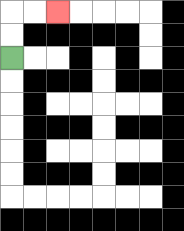{'start': '[0, 2]', 'end': '[2, 0]', 'path_directions': 'U,U,R,R', 'path_coordinates': '[[0, 2], [0, 1], [0, 0], [1, 0], [2, 0]]'}